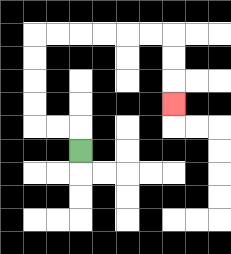{'start': '[3, 6]', 'end': '[7, 4]', 'path_directions': 'U,L,L,U,U,U,U,R,R,R,R,R,R,D,D,D', 'path_coordinates': '[[3, 6], [3, 5], [2, 5], [1, 5], [1, 4], [1, 3], [1, 2], [1, 1], [2, 1], [3, 1], [4, 1], [5, 1], [6, 1], [7, 1], [7, 2], [7, 3], [7, 4]]'}